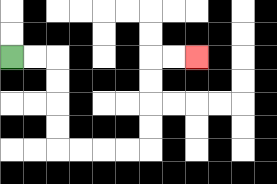{'start': '[0, 2]', 'end': '[8, 2]', 'path_directions': 'R,R,D,D,D,D,R,R,R,R,U,U,U,U,R,R', 'path_coordinates': '[[0, 2], [1, 2], [2, 2], [2, 3], [2, 4], [2, 5], [2, 6], [3, 6], [4, 6], [5, 6], [6, 6], [6, 5], [6, 4], [6, 3], [6, 2], [7, 2], [8, 2]]'}